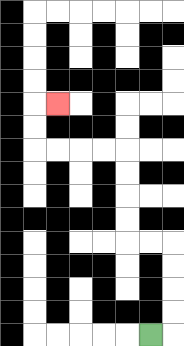{'start': '[6, 14]', 'end': '[2, 4]', 'path_directions': 'R,U,U,U,U,L,L,U,U,U,U,L,L,L,L,U,U,R', 'path_coordinates': '[[6, 14], [7, 14], [7, 13], [7, 12], [7, 11], [7, 10], [6, 10], [5, 10], [5, 9], [5, 8], [5, 7], [5, 6], [4, 6], [3, 6], [2, 6], [1, 6], [1, 5], [1, 4], [2, 4]]'}